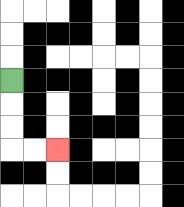{'start': '[0, 3]', 'end': '[2, 6]', 'path_directions': 'D,D,D,R,R', 'path_coordinates': '[[0, 3], [0, 4], [0, 5], [0, 6], [1, 6], [2, 6]]'}